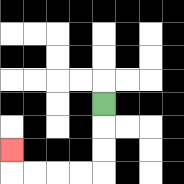{'start': '[4, 4]', 'end': '[0, 6]', 'path_directions': 'D,D,D,L,L,L,L,U', 'path_coordinates': '[[4, 4], [4, 5], [4, 6], [4, 7], [3, 7], [2, 7], [1, 7], [0, 7], [0, 6]]'}